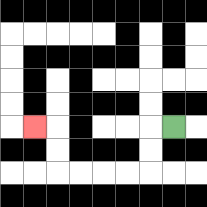{'start': '[7, 5]', 'end': '[1, 5]', 'path_directions': 'L,D,D,L,L,L,L,U,U,L', 'path_coordinates': '[[7, 5], [6, 5], [6, 6], [6, 7], [5, 7], [4, 7], [3, 7], [2, 7], [2, 6], [2, 5], [1, 5]]'}